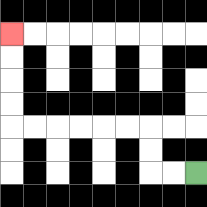{'start': '[8, 7]', 'end': '[0, 1]', 'path_directions': 'L,L,U,U,L,L,L,L,L,L,U,U,U,U', 'path_coordinates': '[[8, 7], [7, 7], [6, 7], [6, 6], [6, 5], [5, 5], [4, 5], [3, 5], [2, 5], [1, 5], [0, 5], [0, 4], [0, 3], [0, 2], [0, 1]]'}